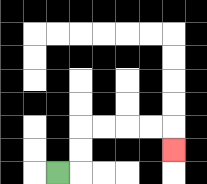{'start': '[2, 7]', 'end': '[7, 6]', 'path_directions': 'R,U,U,R,R,R,R,D', 'path_coordinates': '[[2, 7], [3, 7], [3, 6], [3, 5], [4, 5], [5, 5], [6, 5], [7, 5], [7, 6]]'}